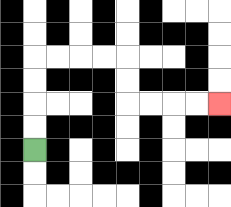{'start': '[1, 6]', 'end': '[9, 4]', 'path_directions': 'U,U,U,U,R,R,R,R,D,D,R,R,R,R', 'path_coordinates': '[[1, 6], [1, 5], [1, 4], [1, 3], [1, 2], [2, 2], [3, 2], [4, 2], [5, 2], [5, 3], [5, 4], [6, 4], [7, 4], [8, 4], [9, 4]]'}